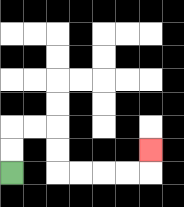{'start': '[0, 7]', 'end': '[6, 6]', 'path_directions': 'U,U,R,R,D,D,R,R,R,R,U', 'path_coordinates': '[[0, 7], [0, 6], [0, 5], [1, 5], [2, 5], [2, 6], [2, 7], [3, 7], [4, 7], [5, 7], [6, 7], [6, 6]]'}